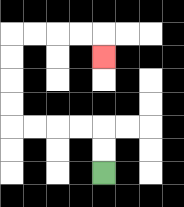{'start': '[4, 7]', 'end': '[4, 2]', 'path_directions': 'U,U,L,L,L,L,U,U,U,U,R,R,R,R,D', 'path_coordinates': '[[4, 7], [4, 6], [4, 5], [3, 5], [2, 5], [1, 5], [0, 5], [0, 4], [0, 3], [0, 2], [0, 1], [1, 1], [2, 1], [3, 1], [4, 1], [4, 2]]'}